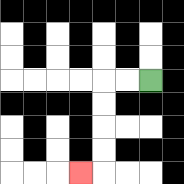{'start': '[6, 3]', 'end': '[3, 7]', 'path_directions': 'L,L,D,D,D,D,L', 'path_coordinates': '[[6, 3], [5, 3], [4, 3], [4, 4], [4, 5], [4, 6], [4, 7], [3, 7]]'}